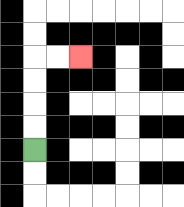{'start': '[1, 6]', 'end': '[3, 2]', 'path_directions': 'U,U,U,U,R,R', 'path_coordinates': '[[1, 6], [1, 5], [1, 4], [1, 3], [1, 2], [2, 2], [3, 2]]'}